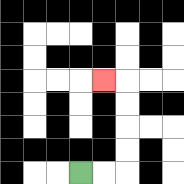{'start': '[3, 7]', 'end': '[4, 3]', 'path_directions': 'R,R,U,U,U,U,L', 'path_coordinates': '[[3, 7], [4, 7], [5, 7], [5, 6], [5, 5], [5, 4], [5, 3], [4, 3]]'}